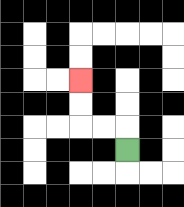{'start': '[5, 6]', 'end': '[3, 3]', 'path_directions': 'U,L,L,U,U', 'path_coordinates': '[[5, 6], [5, 5], [4, 5], [3, 5], [3, 4], [3, 3]]'}